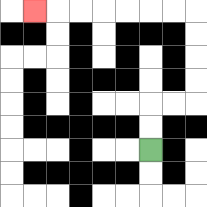{'start': '[6, 6]', 'end': '[1, 0]', 'path_directions': 'U,U,R,R,U,U,U,U,L,L,L,L,L,L,L', 'path_coordinates': '[[6, 6], [6, 5], [6, 4], [7, 4], [8, 4], [8, 3], [8, 2], [8, 1], [8, 0], [7, 0], [6, 0], [5, 0], [4, 0], [3, 0], [2, 0], [1, 0]]'}